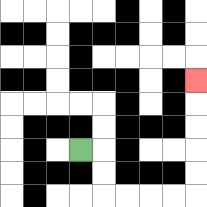{'start': '[3, 6]', 'end': '[8, 3]', 'path_directions': 'R,D,D,R,R,R,R,U,U,U,U,U', 'path_coordinates': '[[3, 6], [4, 6], [4, 7], [4, 8], [5, 8], [6, 8], [7, 8], [8, 8], [8, 7], [8, 6], [8, 5], [8, 4], [8, 3]]'}